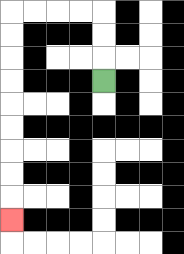{'start': '[4, 3]', 'end': '[0, 9]', 'path_directions': 'U,U,U,L,L,L,L,D,D,D,D,D,D,D,D,D', 'path_coordinates': '[[4, 3], [4, 2], [4, 1], [4, 0], [3, 0], [2, 0], [1, 0], [0, 0], [0, 1], [0, 2], [0, 3], [0, 4], [0, 5], [0, 6], [0, 7], [0, 8], [0, 9]]'}